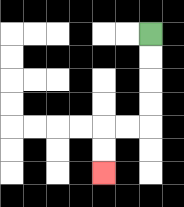{'start': '[6, 1]', 'end': '[4, 7]', 'path_directions': 'D,D,D,D,L,L,D,D', 'path_coordinates': '[[6, 1], [6, 2], [6, 3], [6, 4], [6, 5], [5, 5], [4, 5], [4, 6], [4, 7]]'}